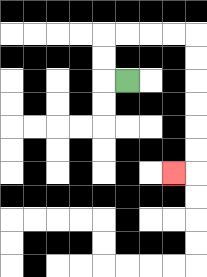{'start': '[5, 3]', 'end': '[7, 7]', 'path_directions': 'L,U,U,R,R,R,R,D,D,D,D,D,D,L', 'path_coordinates': '[[5, 3], [4, 3], [4, 2], [4, 1], [5, 1], [6, 1], [7, 1], [8, 1], [8, 2], [8, 3], [8, 4], [8, 5], [8, 6], [8, 7], [7, 7]]'}